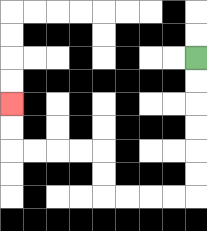{'start': '[8, 2]', 'end': '[0, 4]', 'path_directions': 'D,D,D,D,D,D,L,L,L,L,U,U,L,L,L,L,U,U', 'path_coordinates': '[[8, 2], [8, 3], [8, 4], [8, 5], [8, 6], [8, 7], [8, 8], [7, 8], [6, 8], [5, 8], [4, 8], [4, 7], [4, 6], [3, 6], [2, 6], [1, 6], [0, 6], [0, 5], [0, 4]]'}